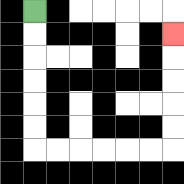{'start': '[1, 0]', 'end': '[7, 1]', 'path_directions': 'D,D,D,D,D,D,R,R,R,R,R,R,U,U,U,U,U', 'path_coordinates': '[[1, 0], [1, 1], [1, 2], [1, 3], [1, 4], [1, 5], [1, 6], [2, 6], [3, 6], [4, 6], [5, 6], [6, 6], [7, 6], [7, 5], [7, 4], [7, 3], [7, 2], [7, 1]]'}